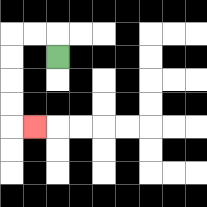{'start': '[2, 2]', 'end': '[1, 5]', 'path_directions': 'U,L,L,D,D,D,D,R', 'path_coordinates': '[[2, 2], [2, 1], [1, 1], [0, 1], [0, 2], [0, 3], [0, 4], [0, 5], [1, 5]]'}